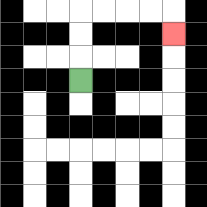{'start': '[3, 3]', 'end': '[7, 1]', 'path_directions': 'U,U,U,R,R,R,R,D', 'path_coordinates': '[[3, 3], [3, 2], [3, 1], [3, 0], [4, 0], [5, 0], [6, 0], [7, 0], [7, 1]]'}